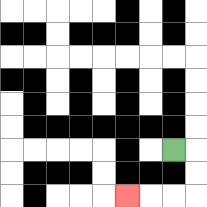{'start': '[7, 6]', 'end': '[5, 8]', 'path_directions': 'R,D,D,L,L,L', 'path_coordinates': '[[7, 6], [8, 6], [8, 7], [8, 8], [7, 8], [6, 8], [5, 8]]'}